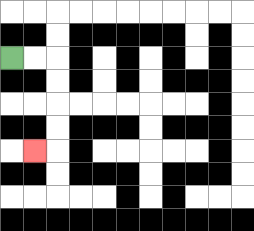{'start': '[0, 2]', 'end': '[1, 6]', 'path_directions': 'R,R,D,D,D,D,L', 'path_coordinates': '[[0, 2], [1, 2], [2, 2], [2, 3], [2, 4], [2, 5], [2, 6], [1, 6]]'}